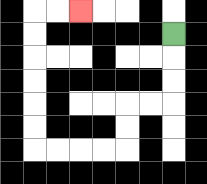{'start': '[7, 1]', 'end': '[3, 0]', 'path_directions': 'D,D,D,L,L,D,D,L,L,L,L,U,U,U,U,U,U,R,R', 'path_coordinates': '[[7, 1], [7, 2], [7, 3], [7, 4], [6, 4], [5, 4], [5, 5], [5, 6], [4, 6], [3, 6], [2, 6], [1, 6], [1, 5], [1, 4], [1, 3], [1, 2], [1, 1], [1, 0], [2, 0], [3, 0]]'}